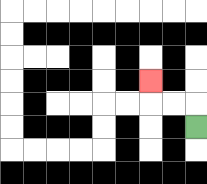{'start': '[8, 5]', 'end': '[6, 3]', 'path_directions': 'U,L,L,U', 'path_coordinates': '[[8, 5], [8, 4], [7, 4], [6, 4], [6, 3]]'}